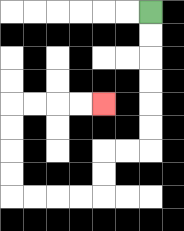{'start': '[6, 0]', 'end': '[4, 4]', 'path_directions': 'D,D,D,D,D,D,L,L,D,D,L,L,L,L,U,U,U,U,R,R,R,R', 'path_coordinates': '[[6, 0], [6, 1], [6, 2], [6, 3], [6, 4], [6, 5], [6, 6], [5, 6], [4, 6], [4, 7], [4, 8], [3, 8], [2, 8], [1, 8], [0, 8], [0, 7], [0, 6], [0, 5], [0, 4], [1, 4], [2, 4], [3, 4], [4, 4]]'}